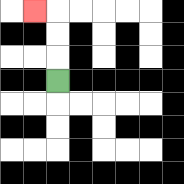{'start': '[2, 3]', 'end': '[1, 0]', 'path_directions': 'U,U,U,L', 'path_coordinates': '[[2, 3], [2, 2], [2, 1], [2, 0], [1, 0]]'}